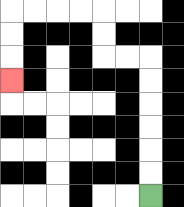{'start': '[6, 8]', 'end': '[0, 3]', 'path_directions': 'U,U,U,U,U,U,L,L,U,U,L,L,L,L,D,D,D', 'path_coordinates': '[[6, 8], [6, 7], [6, 6], [6, 5], [6, 4], [6, 3], [6, 2], [5, 2], [4, 2], [4, 1], [4, 0], [3, 0], [2, 0], [1, 0], [0, 0], [0, 1], [0, 2], [0, 3]]'}